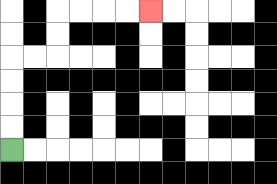{'start': '[0, 6]', 'end': '[6, 0]', 'path_directions': 'U,U,U,U,R,R,U,U,R,R,R,R', 'path_coordinates': '[[0, 6], [0, 5], [0, 4], [0, 3], [0, 2], [1, 2], [2, 2], [2, 1], [2, 0], [3, 0], [4, 0], [5, 0], [6, 0]]'}